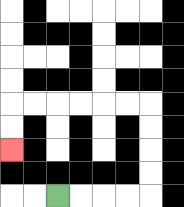{'start': '[2, 8]', 'end': '[0, 6]', 'path_directions': 'R,R,R,R,U,U,U,U,L,L,L,L,L,L,D,D', 'path_coordinates': '[[2, 8], [3, 8], [4, 8], [5, 8], [6, 8], [6, 7], [6, 6], [6, 5], [6, 4], [5, 4], [4, 4], [3, 4], [2, 4], [1, 4], [0, 4], [0, 5], [0, 6]]'}